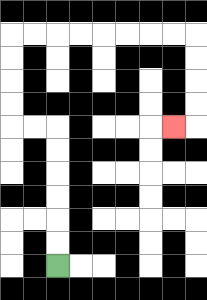{'start': '[2, 11]', 'end': '[7, 5]', 'path_directions': 'U,U,U,U,U,U,L,L,U,U,U,U,R,R,R,R,R,R,R,R,D,D,D,D,L', 'path_coordinates': '[[2, 11], [2, 10], [2, 9], [2, 8], [2, 7], [2, 6], [2, 5], [1, 5], [0, 5], [0, 4], [0, 3], [0, 2], [0, 1], [1, 1], [2, 1], [3, 1], [4, 1], [5, 1], [6, 1], [7, 1], [8, 1], [8, 2], [8, 3], [8, 4], [8, 5], [7, 5]]'}